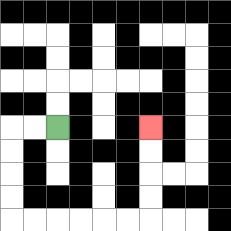{'start': '[2, 5]', 'end': '[6, 5]', 'path_directions': 'L,L,D,D,D,D,R,R,R,R,R,R,U,U,U,U', 'path_coordinates': '[[2, 5], [1, 5], [0, 5], [0, 6], [0, 7], [0, 8], [0, 9], [1, 9], [2, 9], [3, 9], [4, 9], [5, 9], [6, 9], [6, 8], [6, 7], [6, 6], [6, 5]]'}